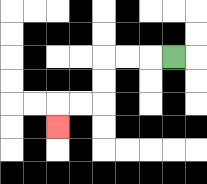{'start': '[7, 2]', 'end': '[2, 5]', 'path_directions': 'L,L,L,D,D,L,L,D', 'path_coordinates': '[[7, 2], [6, 2], [5, 2], [4, 2], [4, 3], [4, 4], [3, 4], [2, 4], [2, 5]]'}